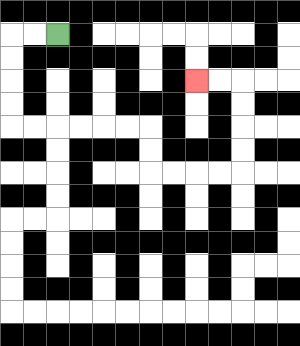{'start': '[2, 1]', 'end': '[8, 3]', 'path_directions': 'L,L,D,D,D,D,R,R,R,R,R,R,D,D,R,R,R,R,U,U,U,U,L,L', 'path_coordinates': '[[2, 1], [1, 1], [0, 1], [0, 2], [0, 3], [0, 4], [0, 5], [1, 5], [2, 5], [3, 5], [4, 5], [5, 5], [6, 5], [6, 6], [6, 7], [7, 7], [8, 7], [9, 7], [10, 7], [10, 6], [10, 5], [10, 4], [10, 3], [9, 3], [8, 3]]'}